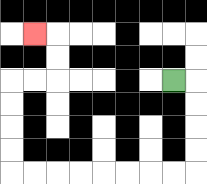{'start': '[7, 3]', 'end': '[1, 1]', 'path_directions': 'R,D,D,D,D,L,L,L,L,L,L,L,L,U,U,U,U,R,R,U,U,L', 'path_coordinates': '[[7, 3], [8, 3], [8, 4], [8, 5], [8, 6], [8, 7], [7, 7], [6, 7], [5, 7], [4, 7], [3, 7], [2, 7], [1, 7], [0, 7], [0, 6], [0, 5], [0, 4], [0, 3], [1, 3], [2, 3], [2, 2], [2, 1], [1, 1]]'}